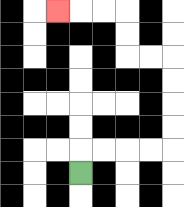{'start': '[3, 7]', 'end': '[2, 0]', 'path_directions': 'U,R,R,R,R,U,U,U,U,L,L,U,U,L,L,L', 'path_coordinates': '[[3, 7], [3, 6], [4, 6], [5, 6], [6, 6], [7, 6], [7, 5], [7, 4], [7, 3], [7, 2], [6, 2], [5, 2], [5, 1], [5, 0], [4, 0], [3, 0], [2, 0]]'}